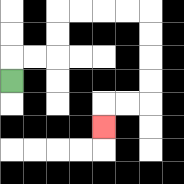{'start': '[0, 3]', 'end': '[4, 5]', 'path_directions': 'U,R,R,U,U,R,R,R,R,D,D,D,D,L,L,D', 'path_coordinates': '[[0, 3], [0, 2], [1, 2], [2, 2], [2, 1], [2, 0], [3, 0], [4, 0], [5, 0], [6, 0], [6, 1], [6, 2], [6, 3], [6, 4], [5, 4], [4, 4], [4, 5]]'}